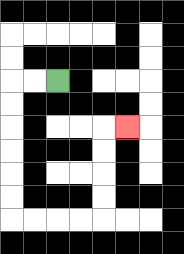{'start': '[2, 3]', 'end': '[5, 5]', 'path_directions': 'L,L,D,D,D,D,D,D,R,R,R,R,U,U,U,U,R', 'path_coordinates': '[[2, 3], [1, 3], [0, 3], [0, 4], [0, 5], [0, 6], [0, 7], [0, 8], [0, 9], [1, 9], [2, 9], [3, 9], [4, 9], [4, 8], [4, 7], [4, 6], [4, 5], [5, 5]]'}